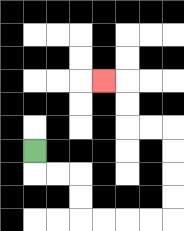{'start': '[1, 6]', 'end': '[4, 3]', 'path_directions': 'D,R,R,D,D,R,R,R,R,U,U,U,U,L,L,U,U,L', 'path_coordinates': '[[1, 6], [1, 7], [2, 7], [3, 7], [3, 8], [3, 9], [4, 9], [5, 9], [6, 9], [7, 9], [7, 8], [7, 7], [7, 6], [7, 5], [6, 5], [5, 5], [5, 4], [5, 3], [4, 3]]'}